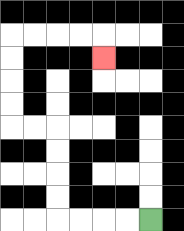{'start': '[6, 9]', 'end': '[4, 2]', 'path_directions': 'L,L,L,L,U,U,U,U,L,L,U,U,U,U,R,R,R,R,D', 'path_coordinates': '[[6, 9], [5, 9], [4, 9], [3, 9], [2, 9], [2, 8], [2, 7], [2, 6], [2, 5], [1, 5], [0, 5], [0, 4], [0, 3], [0, 2], [0, 1], [1, 1], [2, 1], [3, 1], [4, 1], [4, 2]]'}